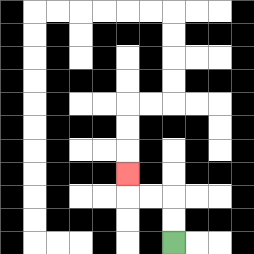{'start': '[7, 10]', 'end': '[5, 7]', 'path_directions': 'U,U,L,L,U', 'path_coordinates': '[[7, 10], [7, 9], [7, 8], [6, 8], [5, 8], [5, 7]]'}